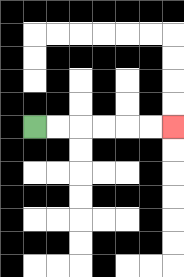{'start': '[1, 5]', 'end': '[7, 5]', 'path_directions': 'R,R,R,R,R,R', 'path_coordinates': '[[1, 5], [2, 5], [3, 5], [4, 5], [5, 5], [6, 5], [7, 5]]'}